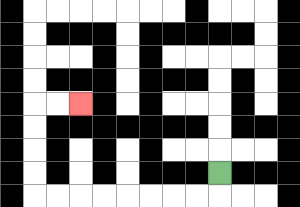{'start': '[9, 7]', 'end': '[3, 4]', 'path_directions': 'D,L,L,L,L,L,L,L,L,U,U,U,U,R,R', 'path_coordinates': '[[9, 7], [9, 8], [8, 8], [7, 8], [6, 8], [5, 8], [4, 8], [3, 8], [2, 8], [1, 8], [1, 7], [1, 6], [1, 5], [1, 4], [2, 4], [3, 4]]'}